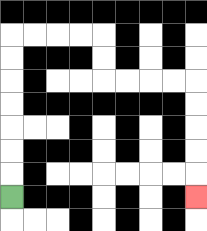{'start': '[0, 8]', 'end': '[8, 8]', 'path_directions': 'U,U,U,U,U,U,U,R,R,R,R,D,D,R,R,R,R,D,D,D,D,D', 'path_coordinates': '[[0, 8], [0, 7], [0, 6], [0, 5], [0, 4], [0, 3], [0, 2], [0, 1], [1, 1], [2, 1], [3, 1], [4, 1], [4, 2], [4, 3], [5, 3], [6, 3], [7, 3], [8, 3], [8, 4], [8, 5], [8, 6], [8, 7], [8, 8]]'}